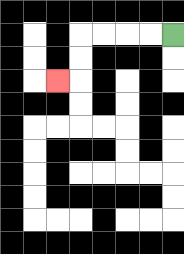{'start': '[7, 1]', 'end': '[2, 3]', 'path_directions': 'L,L,L,L,D,D,L', 'path_coordinates': '[[7, 1], [6, 1], [5, 1], [4, 1], [3, 1], [3, 2], [3, 3], [2, 3]]'}